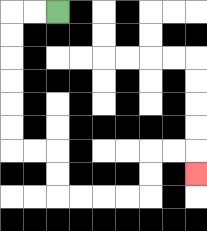{'start': '[2, 0]', 'end': '[8, 7]', 'path_directions': 'L,L,D,D,D,D,D,D,R,R,D,D,R,R,R,R,U,U,R,R,D', 'path_coordinates': '[[2, 0], [1, 0], [0, 0], [0, 1], [0, 2], [0, 3], [0, 4], [0, 5], [0, 6], [1, 6], [2, 6], [2, 7], [2, 8], [3, 8], [4, 8], [5, 8], [6, 8], [6, 7], [6, 6], [7, 6], [8, 6], [8, 7]]'}